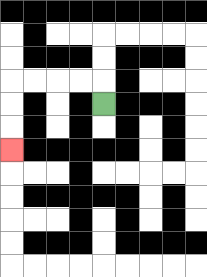{'start': '[4, 4]', 'end': '[0, 6]', 'path_directions': 'U,L,L,L,L,D,D,D', 'path_coordinates': '[[4, 4], [4, 3], [3, 3], [2, 3], [1, 3], [0, 3], [0, 4], [0, 5], [0, 6]]'}